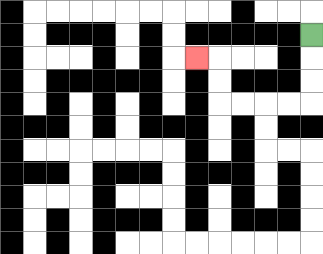{'start': '[13, 1]', 'end': '[8, 2]', 'path_directions': 'D,D,D,L,L,L,L,U,U,L', 'path_coordinates': '[[13, 1], [13, 2], [13, 3], [13, 4], [12, 4], [11, 4], [10, 4], [9, 4], [9, 3], [9, 2], [8, 2]]'}